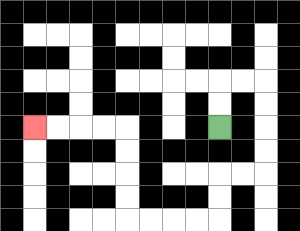{'start': '[9, 5]', 'end': '[1, 5]', 'path_directions': 'U,U,R,R,D,D,D,D,L,L,D,D,L,L,L,L,U,U,U,U,L,L,L,L', 'path_coordinates': '[[9, 5], [9, 4], [9, 3], [10, 3], [11, 3], [11, 4], [11, 5], [11, 6], [11, 7], [10, 7], [9, 7], [9, 8], [9, 9], [8, 9], [7, 9], [6, 9], [5, 9], [5, 8], [5, 7], [5, 6], [5, 5], [4, 5], [3, 5], [2, 5], [1, 5]]'}